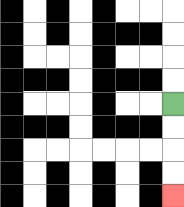{'start': '[7, 4]', 'end': '[7, 8]', 'path_directions': 'D,D,D,D', 'path_coordinates': '[[7, 4], [7, 5], [7, 6], [7, 7], [7, 8]]'}